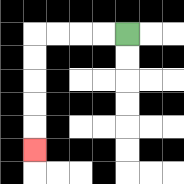{'start': '[5, 1]', 'end': '[1, 6]', 'path_directions': 'L,L,L,L,D,D,D,D,D', 'path_coordinates': '[[5, 1], [4, 1], [3, 1], [2, 1], [1, 1], [1, 2], [1, 3], [1, 4], [1, 5], [1, 6]]'}